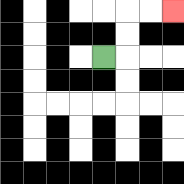{'start': '[4, 2]', 'end': '[7, 0]', 'path_directions': 'R,U,U,R,R', 'path_coordinates': '[[4, 2], [5, 2], [5, 1], [5, 0], [6, 0], [7, 0]]'}